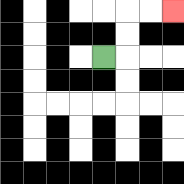{'start': '[4, 2]', 'end': '[7, 0]', 'path_directions': 'R,U,U,R,R', 'path_coordinates': '[[4, 2], [5, 2], [5, 1], [5, 0], [6, 0], [7, 0]]'}